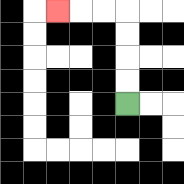{'start': '[5, 4]', 'end': '[2, 0]', 'path_directions': 'U,U,U,U,L,L,L', 'path_coordinates': '[[5, 4], [5, 3], [5, 2], [5, 1], [5, 0], [4, 0], [3, 0], [2, 0]]'}